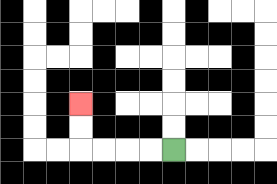{'start': '[7, 6]', 'end': '[3, 4]', 'path_directions': 'L,L,L,L,U,U', 'path_coordinates': '[[7, 6], [6, 6], [5, 6], [4, 6], [3, 6], [3, 5], [3, 4]]'}